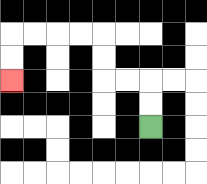{'start': '[6, 5]', 'end': '[0, 3]', 'path_directions': 'U,U,L,L,U,U,L,L,L,L,D,D', 'path_coordinates': '[[6, 5], [6, 4], [6, 3], [5, 3], [4, 3], [4, 2], [4, 1], [3, 1], [2, 1], [1, 1], [0, 1], [0, 2], [0, 3]]'}